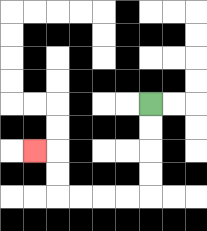{'start': '[6, 4]', 'end': '[1, 6]', 'path_directions': 'D,D,D,D,L,L,L,L,U,U,L', 'path_coordinates': '[[6, 4], [6, 5], [6, 6], [6, 7], [6, 8], [5, 8], [4, 8], [3, 8], [2, 8], [2, 7], [2, 6], [1, 6]]'}